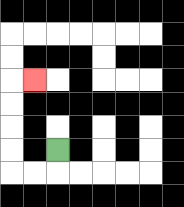{'start': '[2, 6]', 'end': '[1, 3]', 'path_directions': 'D,L,L,U,U,U,U,R', 'path_coordinates': '[[2, 6], [2, 7], [1, 7], [0, 7], [0, 6], [0, 5], [0, 4], [0, 3], [1, 3]]'}